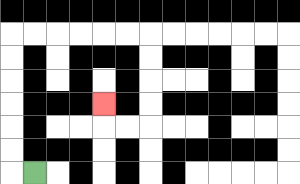{'start': '[1, 7]', 'end': '[4, 4]', 'path_directions': 'L,U,U,U,U,U,U,R,R,R,R,R,R,D,D,D,D,L,L,U', 'path_coordinates': '[[1, 7], [0, 7], [0, 6], [0, 5], [0, 4], [0, 3], [0, 2], [0, 1], [1, 1], [2, 1], [3, 1], [4, 1], [5, 1], [6, 1], [6, 2], [6, 3], [6, 4], [6, 5], [5, 5], [4, 5], [4, 4]]'}